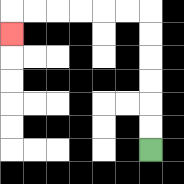{'start': '[6, 6]', 'end': '[0, 1]', 'path_directions': 'U,U,U,U,U,U,L,L,L,L,L,L,D', 'path_coordinates': '[[6, 6], [6, 5], [6, 4], [6, 3], [6, 2], [6, 1], [6, 0], [5, 0], [4, 0], [3, 0], [2, 0], [1, 0], [0, 0], [0, 1]]'}